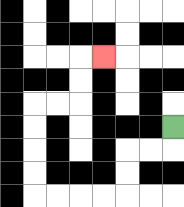{'start': '[7, 5]', 'end': '[4, 2]', 'path_directions': 'D,L,L,D,D,L,L,L,L,U,U,U,U,R,R,U,U,R', 'path_coordinates': '[[7, 5], [7, 6], [6, 6], [5, 6], [5, 7], [5, 8], [4, 8], [3, 8], [2, 8], [1, 8], [1, 7], [1, 6], [1, 5], [1, 4], [2, 4], [3, 4], [3, 3], [3, 2], [4, 2]]'}